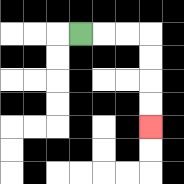{'start': '[3, 1]', 'end': '[6, 5]', 'path_directions': 'R,R,R,D,D,D,D', 'path_coordinates': '[[3, 1], [4, 1], [5, 1], [6, 1], [6, 2], [6, 3], [6, 4], [6, 5]]'}